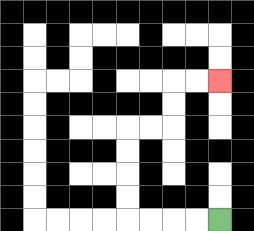{'start': '[9, 9]', 'end': '[9, 3]', 'path_directions': 'L,L,L,L,U,U,U,U,R,R,U,U,R,R', 'path_coordinates': '[[9, 9], [8, 9], [7, 9], [6, 9], [5, 9], [5, 8], [5, 7], [5, 6], [5, 5], [6, 5], [7, 5], [7, 4], [7, 3], [8, 3], [9, 3]]'}